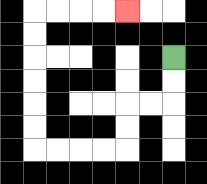{'start': '[7, 2]', 'end': '[5, 0]', 'path_directions': 'D,D,L,L,D,D,L,L,L,L,U,U,U,U,U,U,R,R,R,R', 'path_coordinates': '[[7, 2], [7, 3], [7, 4], [6, 4], [5, 4], [5, 5], [5, 6], [4, 6], [3, 6], [2, 6], [1, 6], [1, 5], [1, 4], [1, 3], [1, 2], [1, 1], [1, 0], [2, 0], [3, 0], [4, 0], [5, 0]]'}